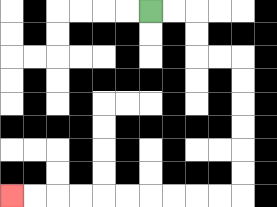{'start': '[6, 0]', 'end': '[0, 8]', 'path_directions': 'R,R,D,D,R,R,D,D,D,D,D,D,L,L,L,L,L,L,L,L,L,L', 'path_coordinates': '[[6, 0], [7, 0], [8, 0], [8, 1], [8, 2], [9, 2], [10, 2], [10, 3], [10, 4], [10, 5], [10, 6], [10, 7], [10, 8], [9, 8], [8, 8], [7, 8], [6, 8], [5, 8], [4, 8], [3, 8], [2, 8], [1, 8], [0, 8]]'}